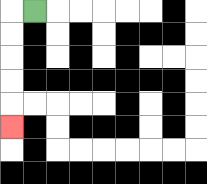{'start': '[1, 0]', 'end': '[0, 5]', 'path_directions': 'L,D,D,D,D,D', 'path_coordinates': '[[1, 0], [0, 0], [0, 1], [0, 2], [0, 3], [0, 4], [0, 5]]'}